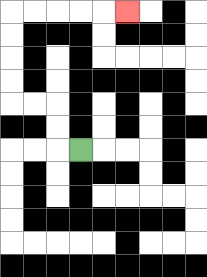{'start': '[3, 6]', 'end': '[5, 0]', 'path_directions': 'L,U,U,L,L,U,U,U,U,R,R,R,R,R', 'path_coordinates': '[[3, 6], [2, 6], [2, 5], [2, 4], [1, 4], [0, 4], [0, 3], [0, 2], [0, 1], [0, 0], [1, 0], [2, 0], [3, 0], [4, 0], [5, 0]]'}